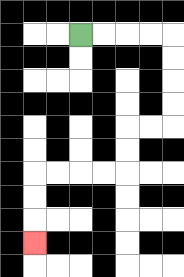{'start': '[3, 1]', 'end': '[1, 10]', 'path_directions': 'R,R,R,R,D,D,D,D,L,L,D,D,L,L,L,L,D,D,D', 'path_coordinates': '[[3, 1], [4, 1], [5, 1], [6, 1], [7, 1], [7, 2], [7, 3], [7, 4], [7, 5], [6, 5], [5, 5], [5, 6], [5, 7], [4, 7], [3, 7], [2, 7], [1, 7], [1, 8], [1, 9], [1, 10]]'}